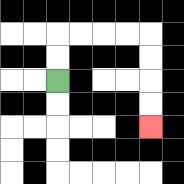{'start': '[2, 3]', 'end': '[6, 5]', 'path_directions': 'U,U,R,R,R,R,D,D,D,D', 'path_coordinates': '[[2, 3], [2, 2], [2, 1], [3, 1], [4, 1], [5, 1], [6, 1], [6, 2], [6, 3], [6, 4], [6, 5]]'}